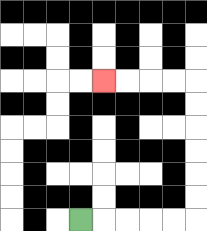{'start': '[3, 9]', 'end': '[4, 3]', 'path_directions': 'R,R,R,R,R,U,U,U,U,U,U,L,L,L,L', 'path_coordinates': '[[3, 9], [4, 9], [5, 9], [6, 9], [7, 9], [8, 9], [8, 8], [8, 7], [8, 6], [8, 5], [8, 4], [8, 3], [7, 3], [6, 3], [5, 3], [4, 3]]'}